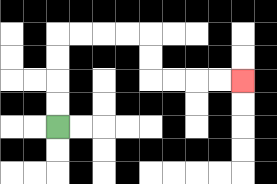{'start': '[2, 5]', 'end': '[10, 3]', 'path_directions': 'U,U,U,U,R,R,R,R,D,D,R,R,R,R', 'path_coordinates': '[[2, 5], [2, 4], [2, 3], [2, 2], [2, 1], [3, 1], [4, 1], [5, 1], [6, 1], [6, 2], [6, 3], [7, 3], [8, 3], [9, 3], [10, 3]]'}